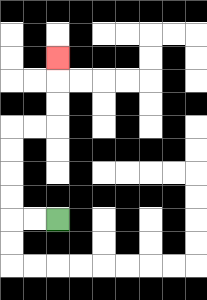{'start': '[2, 9]', 'end': '[2, 2]', 'path_directions': 'L,L,U,U,U,U,R,R,U,U,U', 'path_coordinates': '[[2, 9], [1, 9], [0, 9], [0, 8], [0, 7], [0, 6], [0, 5], [1, 5], [2, 5], [2, 4], [2, 3], [2, 2]]'}